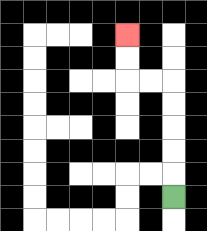{'start': '[7, 8]', 'end': '[5, 1]', 'path_directions': 'U,U,U,U,U,L,L,U,U', 'path_coordinates': '[[7, 8], [7, 7], [7, 6], [7, 5], [7, 4], [7, 3], [6, 3], [5, 3], [5, 2], [5, 1]]'}